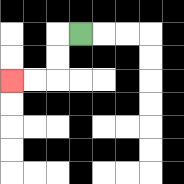{'start': '[3, 1]', 'end': '[0, 3]', 'path_directions': 'L,D,D,L,L', 'path_coordinates': '[[3, 1], [2, 1], [2, 2], [2, 3], [1, 3], [0, 3]]'}